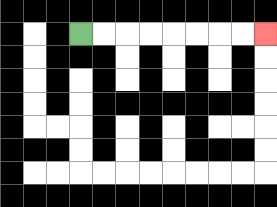{'start': '[3, 1]', 'end': '[11, 1]', 'path_directions': 'R,R,R,R,R,R,R,R', 'path_coordinates': '[[3, 1], [4, 1], [5, 1], [6, 1], [7, 1], [8, 1], [9, 1], [10, 1], [11, 1]]'}